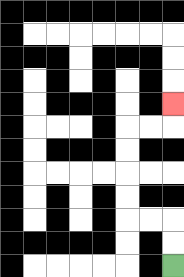{'start': '[7, 11]', 'end': '[7, 4]', 'path_directions': 'U,U,L,L,U,U,U,U,R,R,U', 'path_coordinates': '[[7, 11], [7, 10], [7, 9], [6, 9], [5, 9], [5, 8], [5, 7], [5, 6], [5, 5], [6, 5], [7, 5], [7, 4]]'}